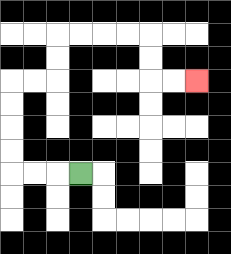{'start': '[3, 7]', 'end': '[8, 3]', 'path_directions': 'L,L,L,U,U,U,U,R,R,U,U,R,R,R,R,D,D,R,R', 'path_coordinates': '[[3, 7], [2, 7], [1, 7], [0, 7], [0, 6], [0, 5], [0, 4], [0, 3], [1, 3], [2, 3], [2, 2], [2, 1], [3, 1], [4, 1], [5, 1], [6, 1], [6, 2], [6, 3], [7, 3], [8, 3]]'}